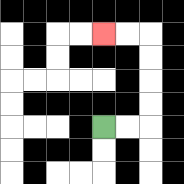{'start': '[4, 5]', 'end': '[4, 1]', 'path_directions': 'R,R,U,U,U,U,L,L', 'path_coordinates': '[[4, 5], [5, 5], [6, 5], [6, 4], [6, 3], [6, 2], [6, 1], [5, 1], [4, 1]]'}